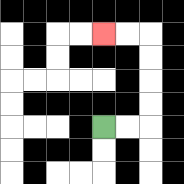{'start': '[4, 5]', 'end': '[4, 1]', 'path_directions': 'R,R,U,U,U,U,L,L', 'path_coordinates': '[[4, 5], [5, 5], [6, 5], [6, 4], [6, 3], [6, 2], [6, 1], [5, 1], [4, 1]]'}